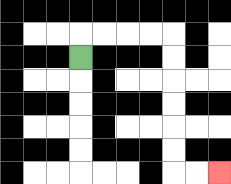{'start': '[3, 2]', 'end': '[9, 7]', 'path_directions': 'U,R,R,R,R,D,D,D,D,D,D,R,R', 'path_coordinates': '[[3, 2], [3, 1], [4, 1], [5, 1], [6, 1], [7, 1], [7, 2], [7, 3], [7, 4], [7, 5], [7, 6], [7, 7], [8, 7], [9, 7]]'}